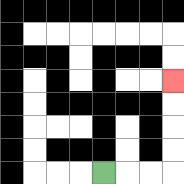{'start': '[4, 7]', 'end': '[7, 3]', 'path_directions': 'R,R,R,U,U,U,U', 'path_coordinates': '[[4, 7], [5, 7], [6, 7], [7, 7], [7, 6], [7, 5], [7, 4], [7, 3]]'}